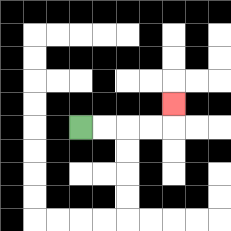{'start': '[3, 5]', 'end': '[7, 4]', 'path_directions': 'R,R,R,R,U', 'path_coordinates': '[[3, 5], [4, 5], [5, 5], [6, 5], [7, 5], [7, 4]]'}